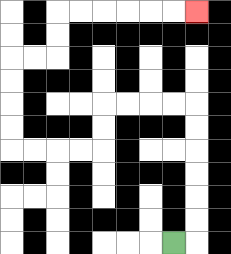{'start': '[7, 10]', 'end': '[8, 0]', 'path_directions': 'R,U,U,U,U,U,U,L,L,L,L,D,D,L,L,L,L,U,U,U,U,R,R,U,U,R,R,R,R,R,R', 'path_coordinates': '[[7, 10], [8, 10], [8, 9], [8, 8], [8, 7], [8, 6], [8, 5], [8, 4], [7, 4], [6, 4], [5, 4], [4, 4], [4, 5], [4, 6], [3, 6], [2, 6], [1, 6], [0, 6], [0, 5], [0, 4], [0, 3], [0, 2], [1, 2], [2, 2], [2, 1], [2, 0], [3, 0], [4, 0], [5, 0], [6, 0], [7, 0], [8, 0]]'}